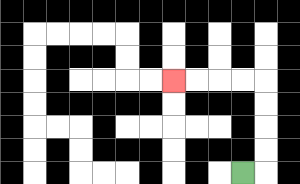{'start': '[10, 7]', 'end': '[7, 3]', 'path_directions': 'R,U,U,U,U,L,L,L,L', 'path_coordinates': '[[10, 7], [11, 7], [11, 6], [11, 5], [11, 4], [11, 3], [10, 3], [9, 3], [8, 3], [7, 3]]'}